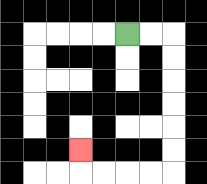{'start': '[5, 1]', 'end': '[3, 6]', 'path_directions': 'R,R,D,D,D,D,D,D,L,L,L,L,U', 'path_coordinates': '[[5, 1], [6, 1], [7, 1], [7, 2], [7, 3], [7, 4], [7, 5], [7, 6], [7, 7], [6, 7], [5, 7], [4, 7], [3, 7], [3, 6]]'}